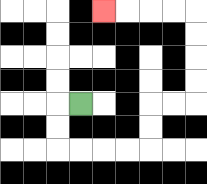{'start': '[3, 4]', 'end': '[4, 0]', 'path_directions': 'L,D,D,R,R,R,R,U,U,R,R,U,U,U,U,L,L,L,L', 'path_coordinates': '[[3, 4], [2, 4], [2, 5], [2, 6], [3, 6], [4, 6], [5, 6], [6, 6], [6, 5], [6, 4], [7, 4], [8, 4], [8, 3], [8, 2], [8, 1], [8, 0], [7, 0], [6, 0], [5, 0], [4, 0]]'}